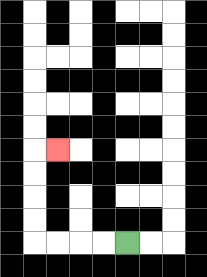{'start': '[5, 10]', 'end': '[2, 6]', 'path_directions': 'L,L,L,L,U,U,U,U,R', 'path_coordinates': '[[5, 10], [4, 10], [3, 10], [2, 10], [1, 10], [1, 9], [1, 8], [1, 7], [1, 6], [2, 6]]'}